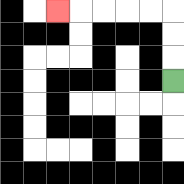{'start': '[7, 3]', 'end': '[2, 0]', 'path_directions': 'U,U,U,L,L,L,L,L', 'path_coordinates': '[[7, 3], [7, 2], [7, 1], [7, 0], [6, 0], [5, 0], [4, 0], [3, 0], [2, 0]]'}